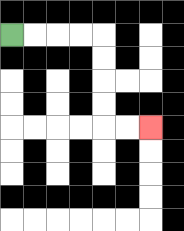{'start': '[0, 1]', 'end': '[6, 5]', 'path_directions': 'R,R,R,R,D,D,D,D,R,R', 'path_coordinates': '[[0, 1], [1, 1], [2, 1], [3, 1], [4, 1], [4, 2], [4, 3], [4, 4], [4, 5], [5, 5], [6, 5]]'}